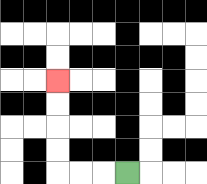{'start': '[5, 7]', 'end': '[2, 3]', 'path_directions': 'L,L,L,U,U,U,U', 'path_coordinates': '[[5, 7], [4, 7], [3, 7], [2, 7], [2, 6], [2, 5], [2, 4], [2, 3]]'}